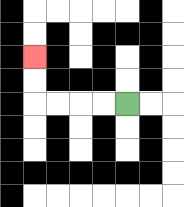{'start': '[5, 4]', 'end': '[1, 2]', 'path_directions': 'L,L,L,L,U,U', 'path_coordinates': '[[5, 4], [4, 4], [3, 4], [2, 4], [1, 4], [1, 3], [1, 2]]'}